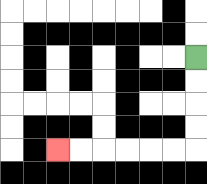{'start': '[8, 2]', 'end': '[2, 6]', 'path_directions': 'D,D,D,D,L,L,L,L,L,L', 'path_coordinates': '[[8, 2], [8, 3], [8, 4], [8, 5], [8, 6], [7, 6], [6, 6], [5, 6], [4, 6], [3, 6], [2, 6]]'}